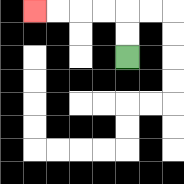{'start': '[5, 2]', 'end': '[1, 0]', 'path_directions': 'U,U,L,L,L,L', 'path_coordinates': '[[5, 2], [5, 1], [5, 0], [4, 0], [3, 0], [2, 0], [1, 0]]'}